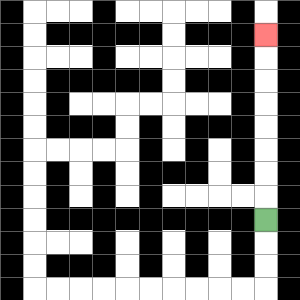{'start': '[11, 9]', 'end': '[11, 1]', 'path_directions': 'U,U,U,U,U,U,U,U', 'path_coordinates': '[[11, 9], [11, 8], [11, 7], [11, 6], [11, 5], [11, 4], [11, 3], [11, 2], [11, 1]]'}